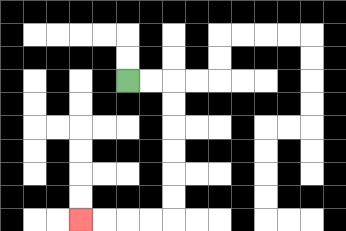{'start': '[5, 3]', 'end': '[3, 9]', 'path_directions': 'R,R,D,D,D,D,D,D,L,L,L,L', 'path_coordinates': '[[5, 3], [6, 3], [7, 3], [7, 4], [7, 5], [7, 6], [7, 7], [7, 8], [7, 9], [6, 9], [5, 9], [4, 9], [3, 9]]'}